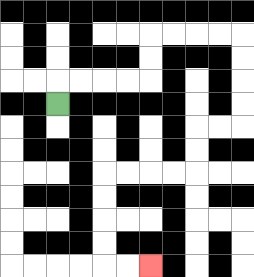{'start': '[2, 4]', 'end': '[6, 11]', 'path_directions': 'U,R,R,R,R,U,U,R,R,R,R,D,D,D,D,L,L,D,D,L,L,L,L,D,D,D,D,R,R', 'path_coordinates': '[[2, 4], [2, 3], [3, 3], [4, 3], [5, 3], [6, 3], [6, 2], [6, 1], [7, 1], [8, 1], [9, 1], [10, 1], [10, 2], [10, 3], [10, 4], [10, 5], [9, 5], [8, 5], [8, 6], [8, 7], [7, 7], [6, 7], [5, 7], [4, 7], [4, 8], [4, 9], [4, 10], [4, 11], [5, 11], [6, 11]]'}